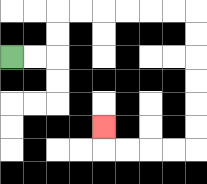{'start': '[0, 2]', 'end': '[4, 5]', 'path_directions': 'R,R,U,U,R,R,R,R,R,R,D,D,D,D,D,D,L,L,L,L,U', 'path_coordinates': '[[0, 2], [1, 2], [2, 2], [2, 1], [2, 0], [3, 0], [4, 0], [5, 0], [6, 0], [7, 0], [8, 0], [8, 1], [8, 2], [8, 3], [8, 4], [8, 5], [8, 6], [7, 6], [6, 6], [5, 6], [4, 6], [4, 5]]'}